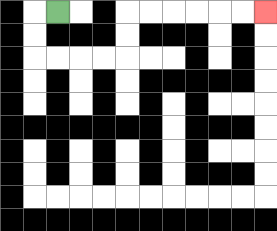{'start': '[2, 0]', 'end': '[11, 0]', 'path_directions': 'L,D,D,R,R,R,R,U,U,R,R,R,R,R,R', 'path_coordinates': '[[2, 0], [1, 0], [1, 1], [1, 2], [2, 2], [3, 2], [4, 2], [5, 2], [5, 1], [5, 0], [6, 0], [7, 0], [8, 0], [9, 0], [10, 0], [11, 0]]'}